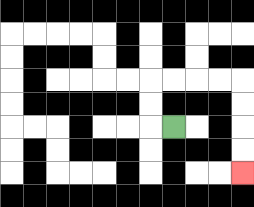{'start': '[7, 5]', 'end': '[10, 7]', 'path_directions': 'L,U,U,R,R,R,R,D,D,D,D', 'path_coordinates': '[[7, 5], [6, 5], [6, 4], [6, 3], [7, 3], [8, 3], [9, 3], [10, 3], [10, 4], [10, 5], [10, 6], [10, 7]]'}